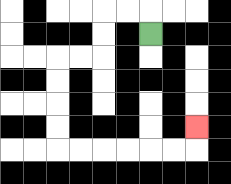{'start': '[6, 1]', 'end': '[8, 5]', 'path_directions': 'U,L,L,D,D,L,L,D,D,D,D,R,R,R,R,R,R,U', 'path_coordinates': '[[6, 1], [6, 0], [5, 0], [4, 0], [4, 1], [4, 2], [3, 2], [2, 2], [2, 3], [2, 4], [2, 5], [2, 6], [3, 6], [4, 6], [5, 6], [6, 6], [7, 6], [8, 6], [8, 5]]'}